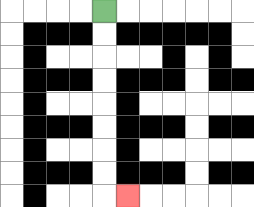{'start': '[4, 0]', 'end': '[5, 8]', 'path_directions': 'D,D,D,D,D,D,D,D,R', 'path_coordinates': '[[4, 0], [4, 1], [4, 2], [4, 3], [4, 4], [4, 5], [4, 6], [4, 7], [4, 8], [5, 8]]'}